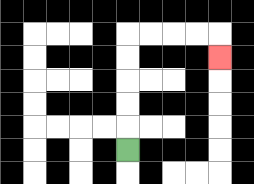{'start': '[5, 6]', 'end': '[9, 2]', 'path_directions': 'U,U,U,U,U,R,R,R,R,D', 'path_coordinates': '[[5, 6], [5, 5], [5, 4], [5, 3], [5, 2], [5, 1], [6, 1], [7, 1], [8, 1], [9, 1], [9, 2]]'}